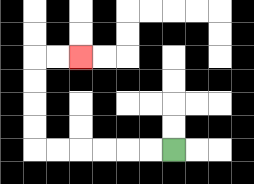{'start': '[7, 6]', 'end': '[3, 2]', 'path_directions': 'L,L,L,L,L,L,U,U,U,U,R,R', 'path_coordinates': '[[7, 6], [6, 6], [5, 6], [4, 6], [3, 6], [2, 6], [1, 6], [1, 5], [1, 4], [1, 3], [1, 2], [2, 2], [3, 2]]'}